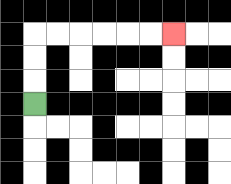{'start': '[1, 4]', 'end': '[7, 1]', 'path_directions': 'U,U,U,R,R,R,R,R,R', 'path_coordinates': '[[1, 4], [1, 3], [1, 2], [1, 1], [2, 1], [3, 1], [4, 1], [5, 1], [6, 1], [7, 1]]'}